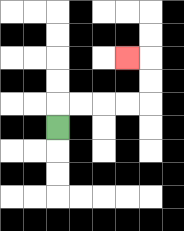{'start': '[2, 5]', 'end': '[5, 2]', 'path_directions': 'U,R,R,R,R,U,U,L', 'path_coordinates': '[[2, 5], [2, 4], [3, 4], [4, 4], [5, 4], [6, 4], [6, 3], [6, 2], [5, 2]]'}